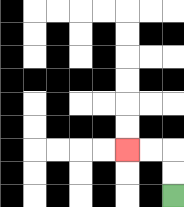{'start': '[7, 8]', 'end': '[5, 6]', 'path_directions': 'U,U,L,L', 'path_coordinates': '[[7, 8], [7, 7], [7, 6], [6, 6], [5, 6]]'}